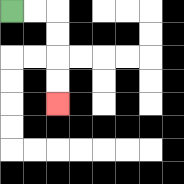{'start': '[0, 0]', 'end': '[2, 4]', 'path_directions': 'R,R,D,D,D,D', 'path_coordinates': '[[0, 0], [1, 0], [2, 0], [2, 1], [2, 2], [2, 3], [2, 4]]'}